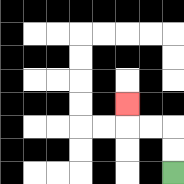{'start': '[7, 7]', 'end': '[5, 4]', 'path_directions': 'U,U,L,L,U', 'path_coordinates': '[[7, 7], [7, 6], [7, 5], [6, 5], [5, 5], [5, 4]]'}